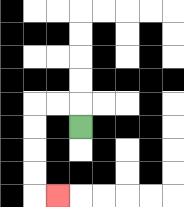{'start': '[3, 5]', 'end': '[2, 8]', 'path_directions': 'U,L,L,D,D,D,D,R', 'path_coordinates': '[[3, 5], [3, 4], [2, 4], [1, 4], [1, 5], [1, 6], [1, 7], [1, 8], [2, 8]]'}